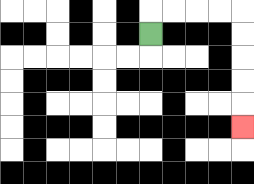{'start': '[6, 1]', 'end': '[10, 5]', 'path_directions': 'U,R,R,R,R,D,D,D,D,D', 'path_coordinates': '[[6, 1], [6, 0], [7, 0], [8, 0], [9, 0], [10, 0], [10, 1], [10, 2], [10, 3], [10, 4], [10, 5]]'}